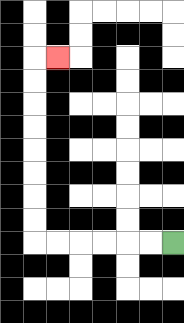{'start': '[7, 10]', 'end': '[2, 2]', 'path_directions': 'L,L,L,L,L,L,U,U,U,U,U,U,U,U,R', 'path_coordinates': '[[7, 10], [6, 10], [5, 10], [4, 10], [3, 10], [2, 10], [1, 10], [1, 9], [1, 8], [1, 7], [1, 6], [1, 5], [1, 4], [1, 3], [1, 2], [2, 2]]'}